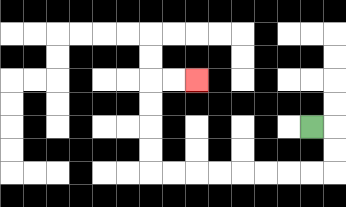{'start': '[13, 5]', 'end': '[8, 3]', 'path_directions': 'R,D,D,L,L,L,L,L,L,L,L,U,U,U,U,R,R', 'path_coordinates': '[[13, 5], [14, 5], [14, 6], [14, 7], [13, 7], [12, 7], [11, 7], [10, 7], [9, 7], [8, 7], [7, 7], [6, 7], [6, 6], [6, 5], [6, 4], [6, 3], [7, 3], [8, 3]]'}